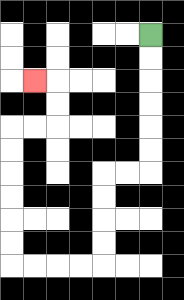{'start': '[6, 1]', 'end': '[1, 3]', 'path_directions': 'D,D,D,D,D,D,L,L,D,D,D,D,L,L,L,L,U,U,U,U,U,U,R,R,U,U,L', 'path_coordinates': '[[6, 1], [6, 2], [6, 3], [6, 4], [6, 5], [6, 6], [6, 7], [5, 7], [4, 7], [4, 8], [4, 9], [4, 10], [4, 11], [3, 11], [2, 11], [1, 11], [0, 11], [0, 10], [0, 9], [0, 8], [0, 7], [0, 6], [0, 5], [1, 5], [2, 5], [2, 4], [2, 3], [1, 3]]'}